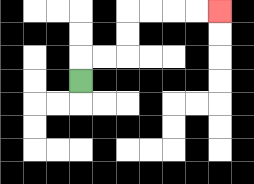{'start': '[3, 3]', 'end': '[9, 0]', 'path_directions': 'U,R,R,U,U,R,R,R,R', 'path_coordinates': '[[3, 3], [3, 2], [4, 2], [5, 2], [5, 1], [5, 0], [6, 0], [7, 0], [8, 0], [9, 0]]'}